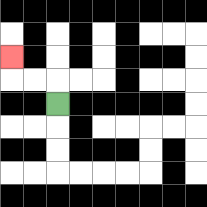{'start': '[2, 4]', 'end': '[0, 2]', 'path_directions': 'U,L,L,U', 'path_coordinates': '[[2, 4], [2, 3], [1, 3], [0, 3], [0, 2]]'}